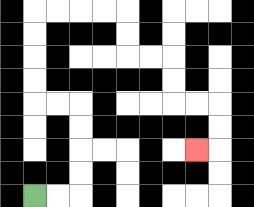{'start': '[1, 8]', 'end': '[8, 6]', 'path_directions': 'R,R,U,U,U,U,L,L,U,U,U,U,R,R,R,R,D,D,R,R,D,D,R,R,D,D,L', 'path_coordinates': '[[1, 8], [2, 8], [3, 8], [3, 7], [3, 6], [3, 5], [3, 4], [2, 4], [1, 4], [1, 3], [1, 2], [1, 1], [1, 0], [2, 0], [3, 0], [4, 0], [5, 0], [5, 1], [5, 2], [6, 2], [7, 2], [7, 3], [7, 4], [8, 4], [9, 4], [9, 5], [9, 6], [8, 6]]'}